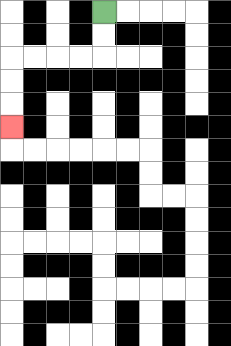{'start': '[4, 0]', 'end': '[0, 5]', 'path_directions': 'D,D,L,L,L,L,D,D,D', 'path_coordinates': '[[4, 0], [4, 1], [4, 2], [3, 2], [2, 2], [1, 2], [0, 2], [0, 3], [0, 4], [0, 5]]'}